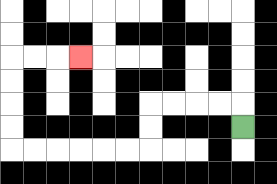{'start': '[10, 5]', 'end': '[3, 2]', 'path_directions': 'U,L,L,L,L,D,D,L,L,L,L,L,L,U,U,U,U,R,R,R', 'path_coordinates': '[[10, 5], [10, 4], [9, 4], [8, 4], [7, 4], [6, 4], [6, 5], [6, 6], [5, 6], [4, 6], [3, 6], [2, 6], [1, 6], [0, 6], [0, 5], [0, 4], [0, 3], [0, 2], [1, 2], [2, 2], [3, 2]]'}